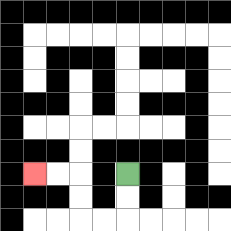{'start': '[5, 7]', 'end': '[1, 7]', 'path_directions': 'D,D,L,L,U,U,L,L', 'path_coordinates': '[[5, 7], [5, 8], [5, 9], [4, 9], [3, 9], [3, 8], [3, 7], [2, 7], [1, 7]]'}